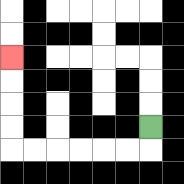{'start': '[6, 5]', 'end': '[0, 2]', 'path_directions': 'D,L,L,L,L,L,L,U,U,U,U', 'path_coordinates': '[[6, 5], [6, 6], [5, 6], [4, 6], [3, 6], [2, 6], [1, 6], [0, 6], [0, 5], [0, 4], [0, 3], [0, 2]]'}